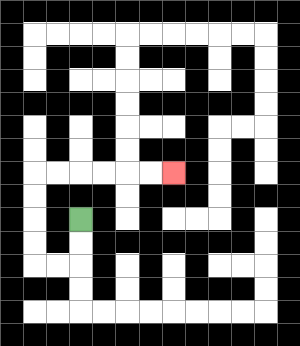{'start': '[3, 9]', 'end': '[7, 7]', 'path_directions': 'D,D,L,L,U,U,U,U,R,R,R,R,R,R', 'path_coordinates': '[[3, 9], [3, 10], [3, 11], [2, 11], [1, 11], [1, 10], [1, 9], [1, 8], [1, 7], [2, 7], [3, 7], [4, 7], [5, 7], [6, 7], [7, 7]]'}